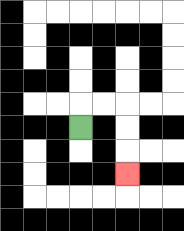{'start': '[3, 5]', 'end': '[5, 7]', 'path_directions': 'U,R,R,D,D,D', 'path_coordinates': '[[3, 5], [3, 4], [4, 4], [5, 4], [5, 5], [5, 6], [5, 7]]'}